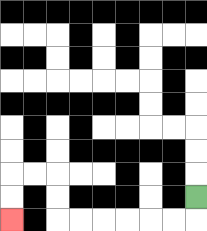{'start': '[8, 8]', 'end': '[0, 9]', 'path_directions': 'D,L,L,L,L,L,L,U,U,L,L,D,D', 'path_coordinates': '[[8, 8], [8, 9], [7, 9], [6, 9], [5, 9], [4, 9], [3, 9], [2, 9], [2, 8], [2, 7], [1, 7], [0, 7], [0, 8], [0, 9]]'}